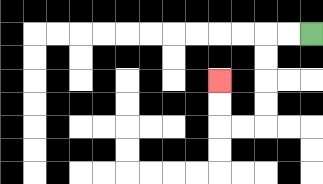{'start': '[13, 1]', 'end': '[9, 3]', 'path_directions': 'L,L,D,D,D,D,L,L,U,U', 'path_coordinates': '[[13, 1], [12, 1], [11, 1], [11, 2], [11, 3], [11, 4], [11, 5], [10, 5], [9, 5], [9, 4], [9, 3]]'}